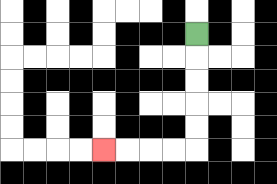{'start': '[8, 1]', 'end': '[4, 6]', 'path_directions': 'D,D,D,D,D,L,L,L,L', 'path_coordinates': '[[8, 1], [8, 2], [8, 3], [8, 4], [8, 5], [8, 6], [7, 6], [6, 6], [5, 6], [4, 6]]'}